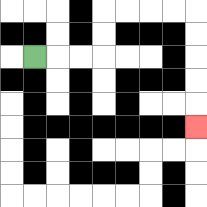{'start': '[1, 2]', 'end': '[8, 5]', 'path_directions': 'R,R,R,U,U,R,R,R,R,D,D,D,D,D', 'path_coordinates': '[[1, 2], [2, 2], [3, 2], [4, 2], [4, 1], [4, 0], [5, 0], [6, 0], [7, 0], [8, 0], [8, 1], [8, 2], [8, 3], [8, 4], [8, 5]]'}